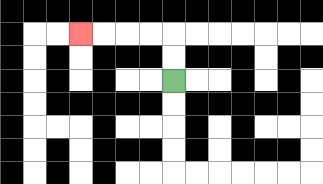{'start': '[7, 3]', 'end': '[3, 1]', 'path_directions': 'U,U,L,L,L,L', 'path_coordinates': '[[7, 3], [7, 2], [7, 1], [6, 1], [5, 1], [4, 1], [3, 1]]'}